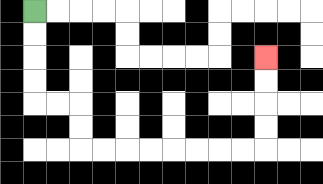{'start': '[1, 0]', 'end': '[11, 2]', 'path_directions': 'D,D,D,D,R,R,D,D,R,R,R,R,R,R,R,R,U,U,U,U', 'path_coordinates': '[[1, 0], [1, 1], [1, 2], [1, 3], [1, 4], [2, 4], [3, 4], [3, 5], [3, 6], [4, 6], [5, 6], [6, 6], [7, 6], [8, 6], [9, 6], [10, 6], [11, 6], [11, 5], [11, 4], [11, 3], [11, 2]]'}